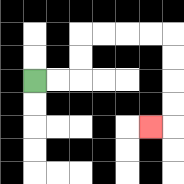{'start': '[1, 3]', 'end': '[6, 5]', 'path_directions': 'R,R,U,U,R,R,R,R,D,D,D,D,L', 'path_coordinates': '[[1, 3], [2, 3], [3, 3], [3, 2], [3, 1], [4, 1], [5, 1], [6, 1], [7, 1], [7, 2], [7, 3], [7, 4], [7, 5], [6, 5]]'}